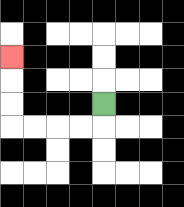{'start': '[4, 4]', 'end': '[0, 2]', 'path_directions': 'D,L,L,L,L,U,U,U', 'path_coordinates': '[[4, 4], [4, 5], [3, 5], [2, 5], [1, 5], [0, 5], [0, 4], [0, 3], [0, 2]]'}